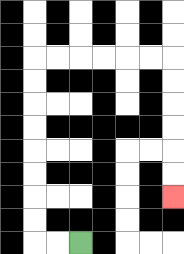{'start': '[3, 10]', 'end': '[7, 8]', 'path_directions': 'L,L,U,U,U,U,U,U,U,U,R,R,R,R,R,R,D,D,D,D,D,D', 'path_coordinates': '[[3, 10], [2, 10], [1, 10], [1, 9], [1, 8], [1, 7], [1, 6], [1, 5], [1, 4], [1, 3], [1, 2], [2, 2], [3, 2], [4, 2], [5, 2], [6, 2], [7, 2], [7, 3], [7, 4], [7, 5], [7, 6], [7, 7], [7, 8]]'}